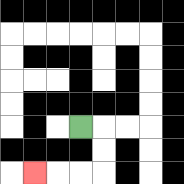{'start': '[3, 5]', 'end': '[1, 7]', 'path_directions': 'R,D,D,L,L,L', 'path_coordinates': '[[3, 5], [4, 5], [4, 6], [4, 7], [3, 7], [2, 7], [1, 7]]'}